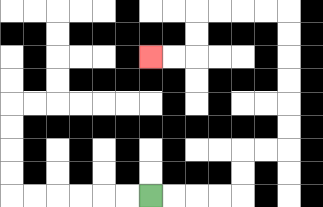{'start': '[6, 8]', 'end': '[6, 2]', 'path_directions': 'R,R,R,R,U,U,R,R,U,U,U,U,U,U,L,L,L,L,D,D,L,L', 'path_coordinates': '[[6, 8], [7, 8], [8, 8], [9, 8], [10, 8], [10, 7], [10, 6], [11, 6], [12, 6], [12, 5], [12, 4], [12, 3], [12, 2], [12, 1], [12, 0], [11, 0], [10, 0], [9, 0], [8, 0], [8, 1], [8, 2], [7, 2], [6, 2]]'}